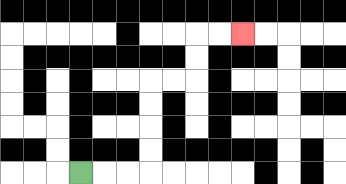{'start': '[3, 7]', 'end': '[10, 1]', 'path_directions': 'R,R,R,U,U,U,U,R,R,U,U,R,R', 'path_coordinates': '[[3, 7], [4, 7], [5, 7], [6, 7], [6, 6], [6, 5], [6, 4], [6, 3], [7, 3], [8, 3], [8, 2], [8, 1], [9, 1], [10, 1]]'}